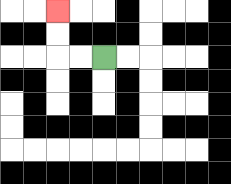{'start': '[4, 2]', 'end': '[2, 0]', 'path_directions': 'L,L,U,U', 'path_coordinates': '[[4, 2], [3, 2], [2, 2], [2, 1], [2, 0]]'}